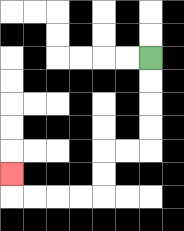{'start': '[6, 2]', 'end': '[0, 7]', 'path_directions': 'D,D,D,D,L,L,D,D,L,L,L,L,U', 'path_coordinates': '[[6, 2], [6, 3], [6, 4], [6, 5], [6, 6], [5, 6], [4, 6], [4, 7], [4, 8], [3, 8], [2, 8], [1, 8], [0, 8], [0, 7]]'}